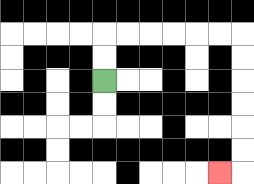{'start': '[4, 3]', 'end': '[9, 7]', 'path_directions': 'U,U,R,R,R,R,R,R,D,D,D,D,D,D,L', 'path_coordinates': '[[4, 3], [4, 2], [4, 1], [5, 1], [6, 1], [7, 1], [8, 1], [9, 1], [10, 1], [10, 2], [10, 3], [10, 4], [10, 5], [10, 6], [10, 7], [9, 7]]'}